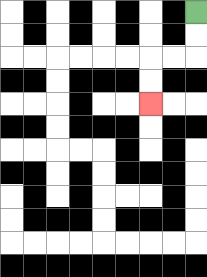{'start': '[8, 0]', 'end': '[6, 4]', 'path_directions': 'D,D,L,L,D,D', 'path_coordinates': '[[8, 0], [8, 1], [8, 2], [7, 2], [6, 2], [6, 3], [6, 4]]'}